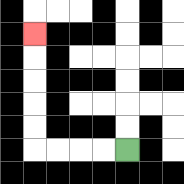{'start': '[5, 6]', 'end': '[1, 1]', 'path_directions': 'L,L,L,L,U,U,U,U,U', 'path_coordinates': '[[5, 6], [4, 6], [3, 6], [2, 6], [1, 6], [1, 5], [1, 4], [1, 3], [1, 2], [1, 1]]'}